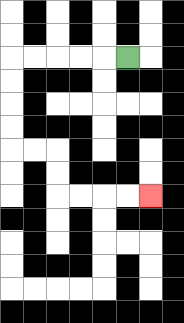{'start': '[5, 2]', 'end': '[6, 8]', 'path_directions': 'L,L,L,L,L,D,D,D,D,R,R,D,D,R,R,R,R', 'path_coordinates': '[[5, 2], [4, 2], [3, 2], [2, 2], [1, 2], [0, 2], [0, 3], [0, 4], [0, 5], [0, 6], [1, 6], [2, 6], [2, 7], [2, 8], [3, 8], [4, 8], [5, 8], [6, 8]]'}